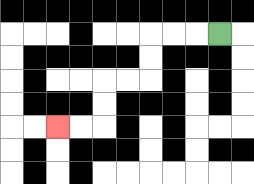{'start': '[9, 1]', 'end': '[2, 5]', 'path_directions': 'L,L,L,D,D,L,L,D,D,L,L', 'path_coordinates': '[[9, 1], [8, 1], [7, 1], [6, 1], [6, 2], [6, 3], [5, 3], [4, 3], [4, 4], [4, 5], [3, 5], [2, 5]]'}